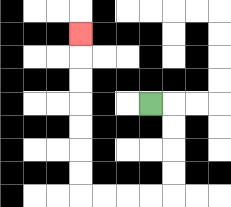{'start': '[6, 4]', 'end': '[3, 1]', 'path_directions': 'R,D,D,D,D,L,L,L,L,U,U,U,U,U,U,U', 'path_coordinates': '[[6, 4], [7, 4], [7, 5], [7, 6], [7, 7], [7, 8], [6, 8], [5, 8], [4, 8], [3, 8], [3, 7], [3, 6], [3, 5], [3, 4], [3, 3], [3, 2], [3, 1]]'}